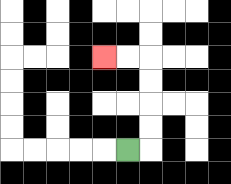{'start': '[5, 6]', 'end': '[4, 2]', 'path_directions': 'R,U,U,U,U,L,L', 'path_coordinates': '[[5, 6], [6, 6], [6, 5], [6, 4], [6, 3], [6, 2], [5, 2], [4, 2]]'}